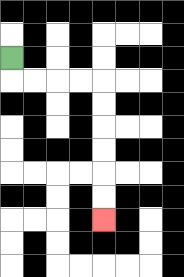{'start': '[0, 2]', 'end': '[4, 9]', 'path_directions': 'D,R,R,R,R,D,D,D,D,D,D', 'path_coordinates': '[[0, 2], [0, 3], [1, 3], [2, 3], [3, 3], [4, 3], [4, 4], [4, 5], [4, 6], [4, 7], [4, 8], [4, 9]]'}